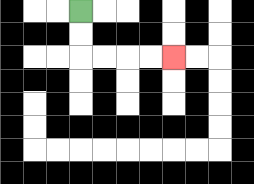{'start': '[3, 0]', 'end': '[7, 2]', 'path_directions': 'D,D,R,R,R,R', 'path_coordinates': '[[3, 0], [3, 1], [3, 2], [4, 2], [5, 2], [6, 2], [7, 2]]'}